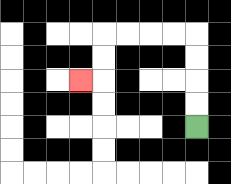{'start': '[8, 5]', 'end': '[3, 3]', 'path_directions': 'U,U,U,U,L,L,L,L,D,D,L', 'path_coordinates': '[[8, 5], [8, 4], [8, 3], [8, 2], [8, 1], [7, 1], [6, 1], [5, 1], [4, 1], [4, 2], [4, 3], [3, 3]]'}